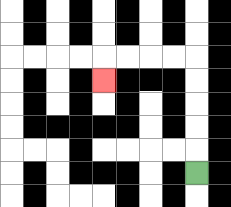{'start': '[8, 7]', 'end': '[4, 3]', 'path_directions': 'U,U,U,U,U,L,L,L,L,D', 'path_coordinates': '[[8, 7], [8, 6], [8, 5], [8, 4], [8, 3], [8, 2], [7, 2], [6, 2], [5, 2], [4, 2], [4, 3]]'}